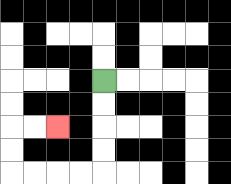{'start': '[4, 3]', 'end': '[2, 5]', 'path_directions': 'D,D,D,D,L,L,L,L,U,U,R,R', 'path_coordinates': '[[4, 3], [4, 4], [4, 5], [4, 6], [4, 7], [3, 7], [2, 7], [1, 7], [0, 7], [0, 6], [0, 5], [1, 5], [2, 5]]'}